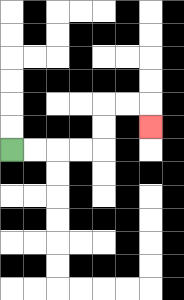{'start': '[0, 6]', 'end': '[6, 5]', 'path_directions': 'R,R,R,R,U,U,R,R,D', 'path_coordinates': '[[0, 6], [1, 6], [2, 6], [3, 6], [4, 6], [4, 5], [4, 4], [5, 4], [6, 4], [6, 5]]'}